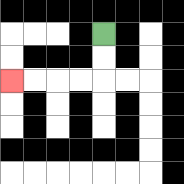{'start': '[4, 1]', 'end': '[0, 3]', 'path_directions': 'D,D,L,L,L,L', 'path_coordinates': '[[4, 1], [4, 2], [4, 3], [3, 3], [2, 3], [1, 3], [0, 3]]'}